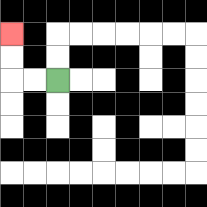{'start': '[2, 3]', 'end': '[0, 1]', 'path_directions': 'L,L,U,U', 'path_coordinates': '[[2, 3], [1, 3], [0, 3], [0, 2], [0, 1]]'}